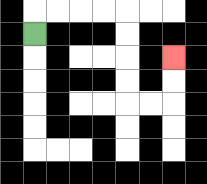{'start': '[1, 1]', 'end': '[7, 2]', 'path_directions': 'U,R,R,R,R,D,D,D,D,R,R,U,U', 'path_coordinates': '[[1, 1], [1, 0], [2, 0], [3, 0], [4, 0], [5, 0], [5, 1], [5, 2], [5, 3], [5, 4], [6, 4], [7, 4], [7, 3], [7, 2]]'}